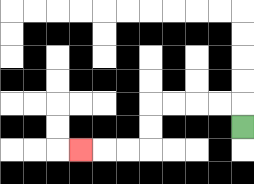{'start': '[10, 5]', 'end': '[3, 6]', 'path_directions': 'U,L,L,L,L,D,D,L,L,L', 'path_coordinates': '[[10, 5], [10, 4], [9, 4], [8, 4], [7, 4], [6, 4], [6, 5], [6, 6], [5, 6], [4, 6], [3, 6]]'}